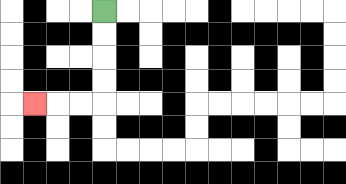{'start': '[4, 0]', 'end': '[1, 4]', 'path_directions': 'D,D,D,D,L,L,L', 'path_coordinates': '[[4, 0], [4, 1], [4, 2], [4, 3], [4, 4], [3, 4], [2, 4], [1, 4]]'}